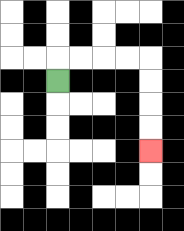{'start': '[2, 3]', 'end': '[6, 6]', 'path_directions': 'U,R,R,R,R,D,D,D,D', 'path_coordinates': '[[2, 3], [2, 2], [3, 2], [4, 2], [5, 2], [6, 2], [6, 3], [6, 4], [6, 5], [6, 6]]'}